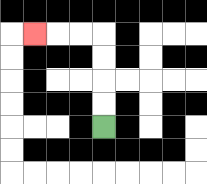{'start': '[4, 5]', 'end': '[1, 1]', 'path_directions': 'U,U,U,U,L,L,L', 'path_coordinates': '[[4, 5], [4, 4], [4, 3], [4, 2], [4, 1], [3, 1], [2, 1], [1, 1]]'}